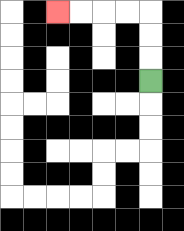{'start': '[6, 3]', 'end': '[2, 0]', 'path_directions': 'U,U,U,L,L,L,L', 'path_coordinates': '[[6, 3], [6, 2], [6, 1], [6, 0], [5, 0], [4, 0], [3, 0], [2, 0]]'}